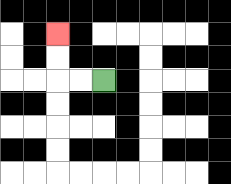{'start': '[4, 3]', 'end': '[2, 1]', 'path_directions': 'L,L,U,U', 'path_coordinates': '[[4, 3], [3, 3], [2, 3], [2, 2], [2, 1]]'}